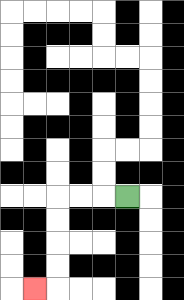{'start': '[5, 8]', 'end': '[1, 12]', 'path_directions': 'L,L,L,D,D,D,D,L', 'path_coordinates': '[[5, 8], [4, 8], [3, 8], [2, 8], [2, 9], [2, 10], [2, 11], [2, 12], [1, 12]]'}